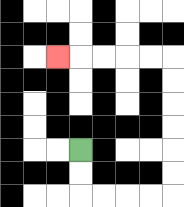{'start': '[3, 6]', 'end': '[2, 2]', 'path_directions': 'D,D,R,R,R,R,U,U,U,U,U,U,L,L,L,L,L', 'path_coordinates': '[[3, 6], [3, 7], [3, 8], [4, 8], [5, 8], [6, 8], [7, 8], [7, 7], [7, 6], [7, 5], [7, 4], [7, 3], [7, 2], [6, 2], [5, 2], [4, 2], [3, 2], [2, 2]]'}